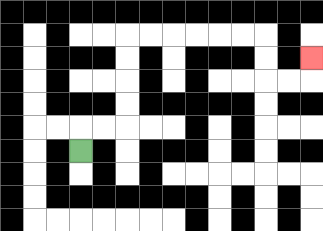{'start': '[3, 6]', 'end': '[13, 2]', 'path_directions': 'U,R,R,U,U,U,U,R,R,R,R,R,R,D,D,R,R,U', 'path_coordinates': '[[3, 6], [3, 5], [4, 5], [5, 5], [5, 4], [5, 3], [5, 2], [5, 1], [6, 1], [7, 1], [8, 1], [9, 1], [10, 1], [11, 1], [11, 2], [11, 3], [12, 3], [13, 3], [13, 2]]'}